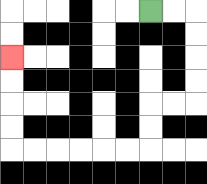{'start': '[6, 0]', 'end': '[0, 2]', 'path_directions': 'R,R,D,D,D,D,L,L,D,D,L,L,L,L,L,L,U,U,U,U', 'path_coordinates': '[[6, 0], [7, 0], [8, 0], [8, 1], [8, 2], [8, 3], [8, 4], [7, 4], [6, 4], [6, 5], [6, 6], [5, 6], [4, 6], [3, 6], [2, 6], [1, 6], [0, 6], [0, 5], [0, 4], [0, 3], [0, 2]]'}